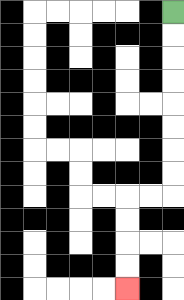{'start': '[7, 0]', 'end': '[5, 12]', 'path_directions': 'D,D,D,D,D,D,D,D,L,L,D,D,D,D', 'path_coordinates': '[[7, 0], [7, 1], [7, 2], [7, 3], [7, 4], [7, 5], [7, 6], [7, 7], [7, 8], [6, 8], [5, 8], [5, 9], [5, 10], [5, 11], [5, 12]]'}